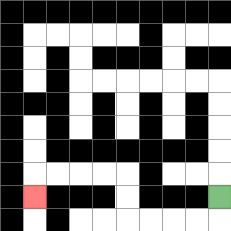{'start': '[9, 8]', 'end': '[1, 8]', 'path_directions': 'D,L,L,L,L,U,U,L,L,L,L,D', 'path_coordinates': '[[9, 8], [9, 9], [8, 9], [7, 9], [6, 9], [5, 9], [5, 8], [5, 7], [4, 7], [3, 7], [2, 7], [1, 7], [1, 8]]'}